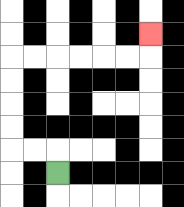{'start': '[2, 7]', 'end': '[6, 1]', 'path_directions': 'U,L,L,U,U,U,U,R,R,R,R,R,R,U', 'path_coordinates': '[[2, 7], [2, 6], [1, 6], [0, 6], [0, 5], [0, 4], [0, 3], [0, 2], [1, 2], [2, 2], [3, 2], [4, 2], [5, 2], [6, 2], [6, 1]]'}